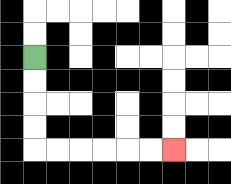{'start': '[1, 2]', 'end': '[7, 6]', 'path_directions': 'D,D,D,D,R,R,R,R,R,R', 'path_coordinates': '[[1, 2], [1, 3], [1, 4], [1, 5], [1, 6], [2, 6], [3, 6], [4, 6], [5, 6], [6, 6], [7, 6]]'}